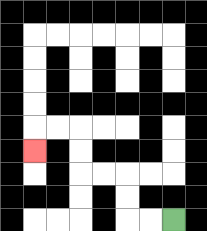{'start': '[7, 9]', 'end': '[1, 6]', 'path_directions': 'L,L,U,U,L,L,U,U,L,L,D', 'path_coordinates': '[[7, 9], [6, 9], [5, 9], [5, 8], [5, 7], [4, 7], [3, 7], [3, 6], [3, 5], [2, 5], [1, 5], [1, 6]]'}